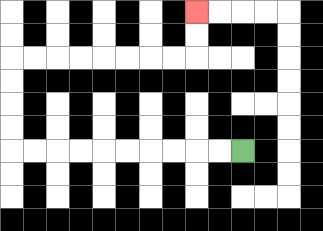{'start': '[10, 6]', 'end': '[8, 0]', 'path_directions': 'L,L,L,L,L,L,L,L,L,L,U,U,U,U,R,R,R,R,R,R,R,R,U,U', 'path_coordinates': '[[10, 6], [9, 6], [8, 6], [7, 6], [6, 6], [5, 6], [4, 6], [3, 6], [2, 6], [1, 6], [0, 6], [0, 5], [0, 4], [0, 3], [0, 2], [1, 2], [2, 2], [3, 2], [4, 2], [5, 2], [6, 2], [7, 2], [8, 2], [8, 1], [8, 0]]'}